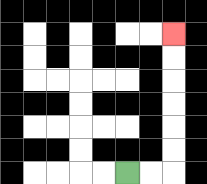{'start': '[5, 7]', 'end': '[7, 1]', 'path_directions': 'R,R,U,U,U,U,U,U', 'path_coordinates': '[[5, 7], [6, 7], [7, 7], [7, 6], [7, 5], [7, 4], [7, 3], [7, 2], [7, 1]]'}